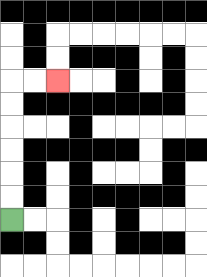{'start': '[0, 9]', 'end': '[2, 3]', 'path_directions': 'U,U,U,U,U,U,R,R', 'path_coordinates': '[[0, 9], [0, 8], [0, 7], [0, 6], [0, 5], [0, 4], [0, 3], [1, 3], [2, 3]]'}